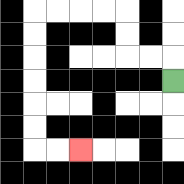{'start': '[7, 3]', 'end': '[3, 6]', 'path_directions': 'U,L,L,U,U,L,L,L,L,D,D,D,D,D,D,R,R', 'path_coordinates': '[[7, 3], [7, 2], [6, 2], [5, 2], [5, 1], [5, 0], [4, 0], [3, 0], [2, 0], [1, 0], [1, 1], [1, 2], [1, 3], [1, 4], [1, 5], [1, 6], [2, 6], [3, 6]]'}